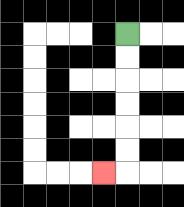{'start': '[5, 1]', 'end': '[4, 7]', 'path_directions': 'D,D,D,D,D,D,L', 'path_coordinates': '[[5, 1], [5, 2], [5, 3], [5, 4], [5, 5], [5, 6], [5, 7], [4, 7]]'}